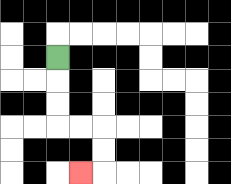{'start': '[2, 2]', 'end': '[3, 7]', 'path_directions': 'D,D,D,R,R,D,D,L', 'path_coordinates': '[[2, 2], [2, 3], [2, 4], [2, 5], [3, 5], [4, 5], [4, 6], [4, 7], [3, 7]]'}